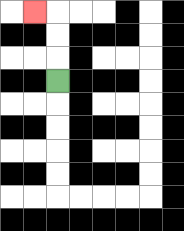{'start': '[2, 3]', 'end': '[1, 0]', 'path_directions': 'U,U,U,L', 'path_coordinates': '[[2, 3], [2, 2], [2, 1], [2, 0], [1, 0]]'}